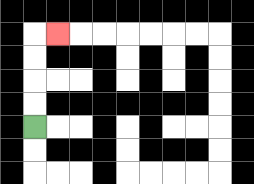{'start': '[1, 5]', 'end': '[2, 1]', 'path_directions': 'U,U,U,U,R', 'path_coordinates': '[[1, 5], [1, 4], [1, 3], [1, 2], [1, 1], [2, 1]]'}